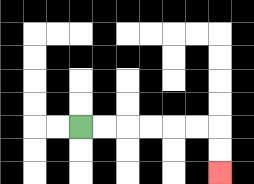{'start': '[3, 5]', 'end': '[9, 7]', 'path_directions': 'R,R,R,R,R,R,D,D', 'path_coordinates': '[[3, 5], [4, 5], [5, 5], [6, 5], [7, 5], [8, 5], [9, 5], [9, 6], [9, 7]]'}